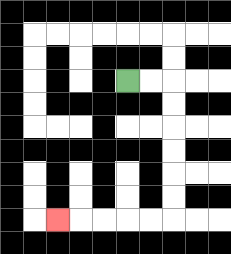{'start': '[5, 3]', 'end': '[2, 9]', 'path_directions': 'R,R,D,D,D,D,D,D,L,L,L,L,L', 'path_coordinates': '[[5, 3], [6, 3], [7, 3], [7, 4], [7, 5], [7, 6], [7, 7], [7, 8], [7, 9], [6, 9], [5, 9], [4, 9], [3, 9], [2, 9]]'}